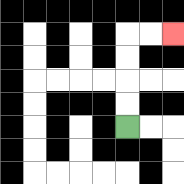{'start': '[5, 5]', 'end': '[7, 1]', 'path_directions': 'U,U,U,U,R,R', 'path_coordinates': '[[5, 5], [5, 4], [5, 3], [5, 2], [5, 1], [6, 1], [7, 1]]'}